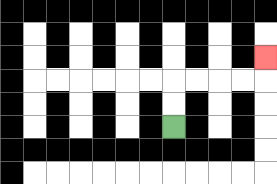{'start': '[7, 5]', 'end': '[11, 2]', 'path_directions': 'U,U,R,R,R,R,U', 'path_coordinates': '[[7, 5], [7, 4], [7, 3], [8, 3], [9, 3], [10, 3], [11, 3], [11, 2]]'}